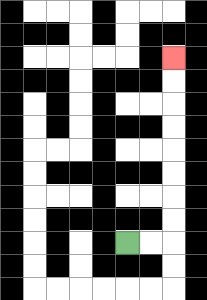{'start': '[5, 10]', 'end': '[7, 2]', 'path_directions': 'R,R,U,U,U,U,U,U,U,U', 'path_coordinates': '[[5, 10], [6, 10], [7, 10], [7, 9], [7, 8], [7, 7], [7, 6], [7, 5], [7, 4], [7, 3], [7, 2]]'}